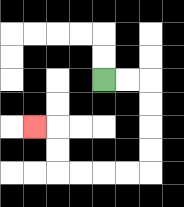{'start': '[4, 3]', 'end': '[1, 5]', 'path_directions': 'R,R,D,D,D,D,L,L,L,L,U,U,L', 'path_coordinates': '[[4, 3], [5, 3], [6, 3], [6, 4], [6, 5], [6, 6], [6, 7], [5, 7], [4, 7], [3, 7], [2, 7], [2, 6], [2, 5], [1, 5]]'}